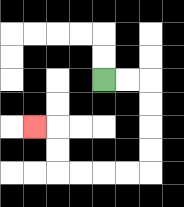{'start': '[4, 3]', 'end': '[1, 5]', 'path_directions': 'R,R,D,D,D,D,L,L,L,L,U,U,L', 'path_coordinates': '[[4, 3], [5, 3], [6, 3], [6, 4], [6, 5], [6, 6], [6, 7], [5, 7], [4, 7], [3, 7], [2, 7], [2, 6], [2, 5], [1, 5]]'}